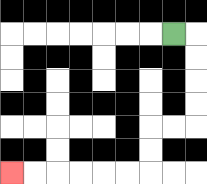{'start': '[7, 1]', 'end': '[0, 7]', 'path_directions': 'R,D,D,D,D,L,L,D,D,L,L,L,L,L,L', 'path_coordinates': '[[7, 1], [8, 1], [8, 2], [8, 3], [8, 4], [8, 5], [7, 5], [6, 5], [6, 6], [6, 7], [5, 7], [4, 7], [3, 7], [2, 7], [1, 7], [0, 7]]'}